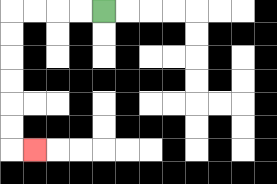{'start': '[4, 0]', 'end': '[1, 6]', 'path_directions': 'L,L,L,L,D,D,D,D,D,D,R', 'path_coordinates': '[[4, 0], [3, 0], [2, 0], [1, 0], [0, 0], [0, 1], [0, 2], [0, 3], [0, 4], [0, 5], [0, 6], [1, 6]]'}